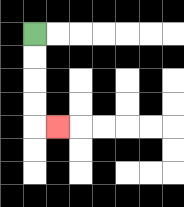{'start': '[1, 1]', 'end': '[2, 5]', 'path_directions': 'D,D,D,D,R', 'path_coordinates': '[[1, 1], [1, 2], [1, 3], [1, 4], [1, 5], [2, 5]]'}